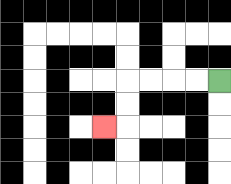{'start': '[9, 3]', 'end': '[4, 5]', 'path_directions': 'L,L,L,L,D,D,L', 'path_coordinates': '[[9, 3], [8, 3], [7, 3], [6, 3], [5, 3], [5, 4], [5, 5], [4, 5]]'}